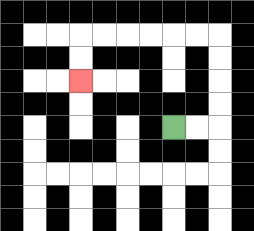{'start': '[7, 5]', 'end': '[3, 3]', 'path_directions': 'R,R,U,U,U,U,L,L,L,L,L,L,D,D', 'path_coordinates': '[[7, 5], [8, 5], [9, 5], [9, 4], [9, 3], [9, 2], [9, 1], [8, 1], [7, 1], [6, 1], [5, 1], [4, 1], [3, 1], [3, 2], [3, 3]]'}